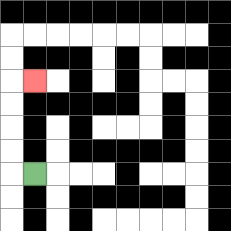{'start': '[1, 7]', 'end': '[1, 3]', 'path_directions': 'L,U,U,U,U,R', 'path_coordinates': '[[1, 7], [0, 7], [0, 6], [0, 5], [0, 4], [0, 3], [1, 3]]'}